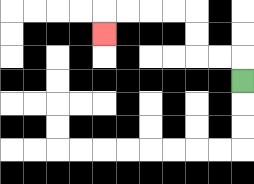{'start': '[10, 3]', 'end': '[4, 1]', 'path_directions': 'U,L,L,U,U,L,L,L,L,D', 'path_coordinates': '[[10, 3], [10, 2], [9, 2], [8, 2], [8, 1], [8, 0], [7, 0], [6, 0], [5, 0], [4, 0], [4, 1]]'}